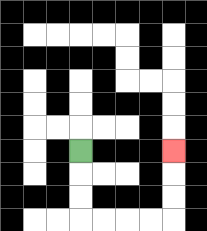{'start': '[3, 6]', 'end': '[7, 6]', 'path_directions': 'D,D,D,R,R,R,R,U,U,U', 'path_coordinates': '[[3, 6], [3, 7], [3, 8], [3, 9], [4, 9], [5, 9], [6, 9], [7, 9], [7, 8], [7, 7], [7, 6]]'}